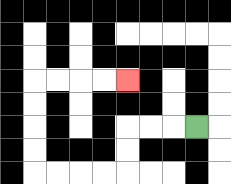{'start': '[8, 5]', 'end': '[5, 3]', 'path_directions': 'L,L,L,D,D,L,L,L,L,U,U,U,U,R,R,R,R', 'path_coordinates': '[[8, 5], [7, 5], [6, 5], [5, 5], [5, 6], [5, 7], [4, 7], [3, 7], [2, 7], [1, 7], [1, 6], [1, 5], [1, 4], [1, 3], [2, 3], [3, 3], [4, 3], [5, 3]]'}